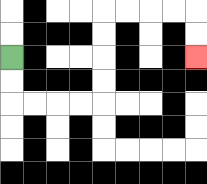{'start': '[0, 2]', 'end': '[8, 2]', 'path_directions': 'D,D,R,R,R,R,U,U,U,U,R,R,R,R,D,D', 'path_coordinates': '[[0, 2], [0, 3], [0, 4], [1, 4], [2, 4], [3, 4], [4, 4], [4, 3], [4, 2], [4, 1], [4, 0], [5, 0], [6, 0], [7, 0], [8, 0], [8, 1], [8, 2]]'}